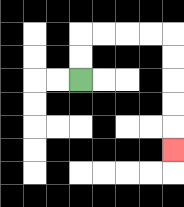{'start': '[3, 3]', 'end': '[7, 6]', 'path_directions': 'U,U,R,R,R,R,D,D,D,D,D', 'path_coordinates': '[[3, 3], [3, 2], [3, 1], [4, 1], [5, 1], [6, 1], [7, 1], [7, 2], [7, 3], [7, 4], [7, 5], [7, 6]]'}